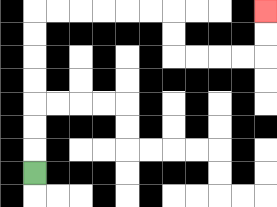{'start': '[1, 7]', 'end': '[11, 0]', 'path_directions': 'U,U,U,U,U,U,U,R,R,R,R,R,R,D,D,R,R,R,R,U,U', 'path_coordinates': '[[1, 7], [1, 6], [1, 5], [1, 4], [1, 3], [1, 2], [1, 1], [1, 0], [2, 0], [3, 0], [4, 0], [5, 0], [6, 0], [7, 0], [7, 1], [7, 2], [8, 2], [9, 2], [10, 2], [11, 2], [11, 1], [11, 0]]'}